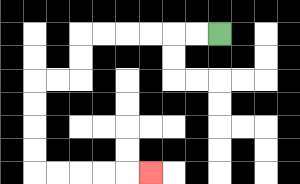{'start': '[9, 1]', 'end': '[6, 7]', 'path_directions': 'L,L,L,L,L,L,D,D,L,L,D,D,D,D,R,R,R,R,R', 'path_coordinates': '[[9, 1], [8, 1], [7, 1], [6, 1], [5, 1], [4, 1], [3, 1], [3, 2], [3, 3], [2, 3], [1, 3], [1, 4], [1, 5], [1, 6], [1, 7], [2, 7], [3, 7], [4, 7], [5, 7], [6, 7]]'}